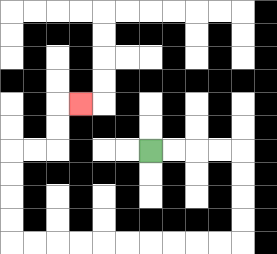{'start': '[6, 6]', 'end': '[3, 4]', 'path_directions': 'R,R,R,R,D,D,D,D,L,L,L,L,L,L,L,L,L,L,U,U,U,U,R,R,U,U,R', 'path_coordinates': '[[6, 6], [7, 6], [8, 6], [9, 6], [10, 6], [10, 7], [10, 8], [10, 9], [10, 10], [9, 10], [8, 10], [7, 10], [6, 10], [5, 10], [4, 10], [3, 10], [2, 10], [1, 10], [0, 10], [0, 9], [0, 8], [0, 7], [0, 6], [1, 6], [2, 6], [2, 5], [2, 4], [3, 4]]'}